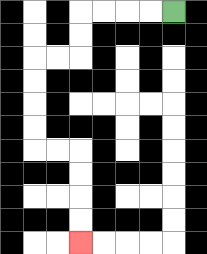{'start': '[7, 0]', 'end': '[3, 10]', 'path_directions': 'L,L,L,L,D,D,L,L,D,D,D,D,R,R,D,D,D,D', 'path_coordinates': '[[7, 0], [6, 0], [5, 0], [4, 0], [3, 0], [3, 1], [3, 2], [2, 2], [1, 2], [1, 3], [1, 4], [1, 5], [1, 6], [2, 6], [3, 6], [3, 7], [3, 8], [3, 9], [3, 10]]'}